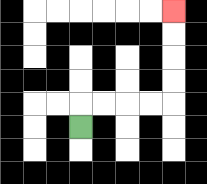{'start': '[3, 5]', 'end': '[7, 0]', 'path_directions': 'U,R,R,R,R,U,U,U,U', 'path_coordinates': '[[3, 5], [3, 4], [4, 4], [5, 4], [6, 4], [7, 4], [7, 3], [7, 2], [7, 1], [7, 0]]'}